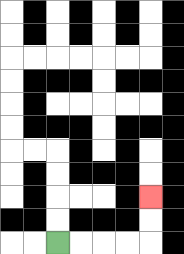{'start': '[2, 10]', 'end': '[6, 8]', 'path_directions': 'R,R,R,R,U,U', 'path_coordinates': '[[2, 10], [3, 10], [4, 10], [5, 10], [6, 10], [6, 9], [6, 8]]'}